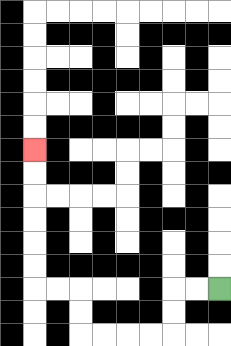{'start': '[9, 12]', 'end': '[1, 6]', 'path_directions': 'L,L,D,D,L,L,L,L,U,U,L,L,U,U,U,U,U,U', 'path_coordinates': '[[9, 12], [8, 12], [7, 12], [7, 13], [7, 14], [6, 14], [5, 14], [4, 14], [3, 14], [3, 13], [3, 12], [2, 12], [1, 12], [1, 11], [1, 10], [1, 9], [1, 8], [1, 7], [1, 6]]'}